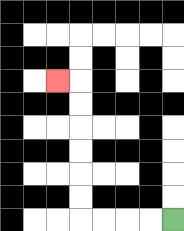{'start': '[7, 9]', 'end': '[2, 3]', 'path_directions': 'L,L,L,L,U,U,U,U,U,U,L', 'path_coordinates': '[[7, 9], [6, 9], [5, 9], [4, 9], [3, 9], [3, 8], [3, 7], [3, 6], [3, 5], [3, 4], [3, 3], [2, 3]]'}